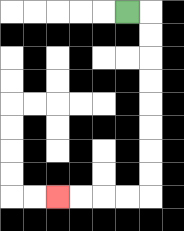{'start': '[5, 0]', 'end': '[2, 8]', 'path_directions': 'R,D,D,D,D,D,D,D,D,L,L,L,L', 'path_coordinates': '[[5, 0], [6, 0], [6, 1], [6, 2], [6, 3], [6, 4], [6, 5], [6, 6], [6, 7], [6, 8], [5, 8], [4, 8], [3, 8], [2, 8]]'}